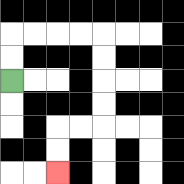{'start': '[0, 3]', 'end': '[2, 7]', 'path_directions': 'U,U,R,R,R,R,D,D,D,D,L,L,D,D', 'path_coordinates': '[[0, 3], [0, 2], [0, 1], [1, 1], [2, 1], [3, 1], [4, 1], [4, 2], [4, 3], [4, 4], [4, 5], [3, 5], [2, 5], [2, 6], [2, 7]]'}